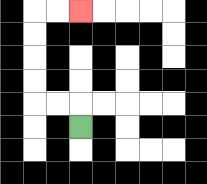{'start': '[3, 5]', 'end': '[3, 0]', 'path_directions': 'U,L,L,U,U,U,U,R,R', 'path_coordinates': '[[3, 5], [3, 4], [2, 4], [1, 4], [1, 3], [1, 2], [1, 1], [1, 0], [2, 0], [3, 0]]'}